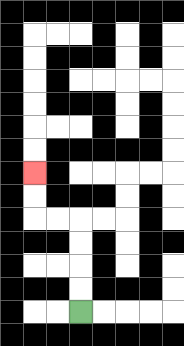{'start': '[3, 13]', 'end': '[1, 7]', 'path_directions': 'U,U,U,U,L,L,U,U', 'path_coordinates': '[[3, 13], [3, 12], [3, 11], [3, 10], [3, 9], [2, 9], [1, 9], [1, 8], [1, 7]]'}